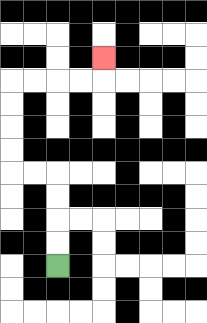{'start': '[2, 11]', 'end': '[4, 2]', 'path_directions': 'U,U,U,U,L,L,U,U,U,U,R,R,R,R,U', 'path_coordinates': '[[2, 11], [2, 10], [2, 9], [2, 8], [2, 7], [1, 7], [0, 7], [0, 6], [0, 5], [0, 4], [0, 3], [1, 3], [2, 3], [3, 3], [4, 3], [4, 2]]'}